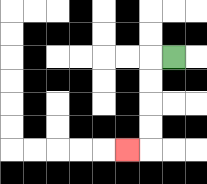{'start': '[7, 2]', 'end': '[5, 6]', 'path_directions': 'L,D,D,D,D,L', 'path_coordinates': '[[7, 2], [6, 2], [6, 3], [6, 4], [6, 5], [6, 6], [5, 6]]'}